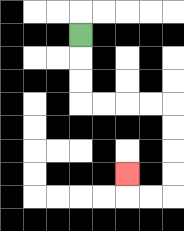{'start': '[3, 1]', 'end': '[5, 7]', 'path_directions': 'D,D,D,R,R,R,R,D,D,D,D,L,L,U', 'path_coordinates': '[[3, 1], [3, 2], [3, 3], [3, 4], [4, 4], [5, 4], [6, 4], [7, 4], [7, 5], [7, 6], [7, 7], [7, 8], [6, 8], [5, 8], [5, 7]]'}